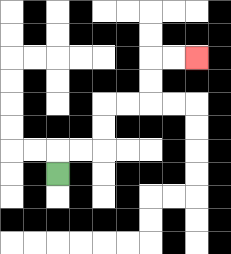{'start': '[2, 7]', 'end': '[8, 2]', 'path_directions': 'U,R,R,U,U,R,R,U,U,R,R', 'path_coordinates': '[[2, 7], [2, 6], [3, 6], [4, 6], [4, 5], [4, 4], [5, 4], [6, 4], [6, 3], [6, 2], [7, 2], [8, 2]]'}